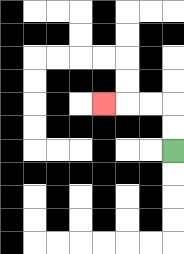{'start': '[7, 6]', 'end': '[4, 4]', 'path_directions': 'U,U,L,L,L', 'path_coordinates': '[[7, 6], [7, 5], [7, 4], [6, 4], [5, 4], [4, 4]]'}